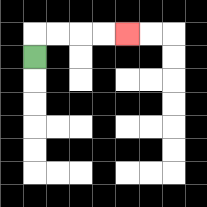{'start': '[1, 2]', 'end': '[5, 1]', 'path_directions': 'U,R,R,R,R', 'path_coordinates': '[[1, 2], [1, 1], [2, 1], [3, 1], [4, 1], [5, 1]]'}